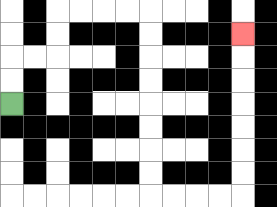{'start': '[0, 4]', 'end': '[10, 1]', 'path_directions': 'U,U,R,R,U,U,R,R,R,R,D,D,D,D,D,D,D,D,R,R,R,R,U,U,U,U,U,U,U', 'path_coordinates': '[[0, 4], [0, 3], [0, 2], [1, 2], [2, 2], [2, 1], [2, 0], [3, 0], [4, 0], [5, 0], [6, 0], [6, 1], [6, 2], [6, 3], [6, 4], [6, 5], [6, 6], [6, 7], [6, 8], [7, 8], [8, 8], [9, 8], [10, 8], [10, 7], [10, 6], [10, 5], [10, 4], [10, 3], [10, 2], [10, 1]]'}